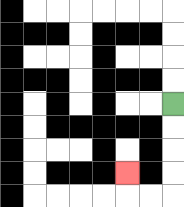{'start': '[7, 4]', 'end': '[5, 7]', 'path_directions': 'D,D,D,D,L,L,U', 'path_coordinates': '[[7, 4], [7, 5], [7, 6], [7, 7], [7, 8], [6, 8], [5, 8], [5, 7]]'}